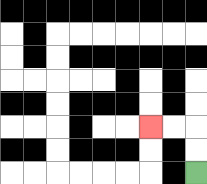{'start': '[8, 7]', 'end': '[6, 5]', 'path_directions': 'U,U,L,L', 'path_coordinates': '[[8, 7], [8, 6], [8, 5], [7, 5], [6, 5]]'}